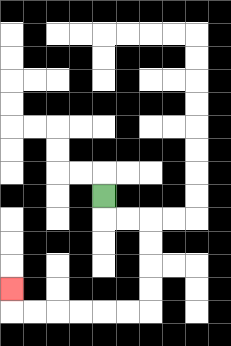{'start': '[4, 8]', 'end': '[0, 12]', 'path_directions': 'D,R,R,D,D,D,D,L,L,L,L,L,L,U', 'path_coordinates': '[[4, 8], [4, 9], [5, 9], [6, 9], [6, 10], [6, 11], [6, 12], [6, 13], [5, 13], [4, 13], [3, 13], [2, 13], [1, 13], [0, 13], [0, 12]]'}